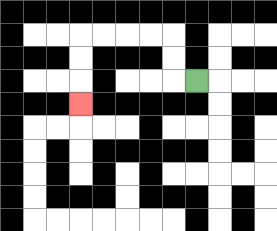{'start': '[8, 3]', 'end': '[3, 4]', 'path_directions': 'L,U,U,L,L,L,L,D,D,D', 'path_coordinates': '[[8, 3], [7, 3], [7, 2], [7, 1], [6, 1], [5, 1], [4, 1], [3, 1], [3, 2], [3, 3], [3, 4]]'}